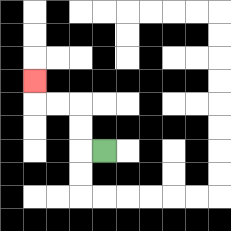{'start': '[4, 6]', 'end': '[1, 3]', 'path_directions': 'L,U,U,L,L,U', 'path_coordinates': '[[4, 6], [3, 6], [3, 5], [3, 4], [2, 4], [1, 4], [1, 3]]'}